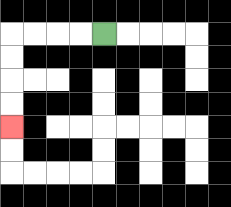{'start': '[4, 1]', 'end': '[0, 5]', 'path_directions': 'L,L,L,L,D,D,D,D', 'path_coordinates': '[[4, 1], [3, 1], [2, 1], [1, 1], [0, 1], [0, 2], [0, 3], [0, 4], [0, 5]]'}